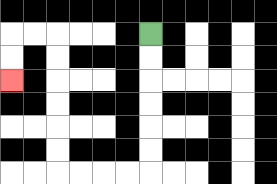{'start': '[6, 1]', 'end': '[0, 3]', 'path_directions': 'D,D,D,D,D,D,L,L,L,L,U,U,U,U,U,U,L,L,D,D', 'path_coordinates': '[[6, 1], [6, 2], [6, 3], [6, 4], [6, 5], [6, 6], [6, 7], [5, 7], [4, 7], [3, 7], [2, 7], [2, 6], [2, 5], [2, 4], [2, 3], [2, 2], [2, 1], [1, 1], [0, 1], [0, 2], [0, 3]]'}